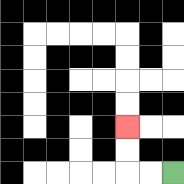{'start': '[7, 7]', 'end': '[5, 5]', 'path_directions': 'L,L,U,U', 'path_coordinates': '[[7, 7], [6, 7], [5, 7], [5, 6], [5, 5]]'}